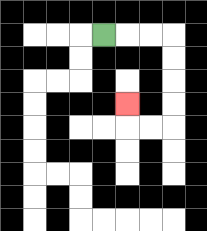{'start': '[4, 1]', 'end': '[5, 4]', 'path_directions': 'R,R,R,D,D,D,D,L,L,U', 'path_coordinates': '[[4, 1], [5, 1], [6, 1], [7, 1], [7, 2], [7, 3], [7, 4], [7, 5], [6, 5], [5, 5], [5, 4]]'}